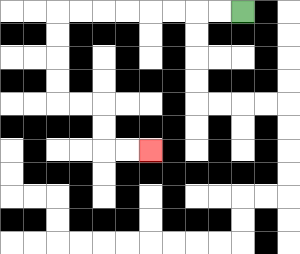{'start': '[10, 0]', 'end': '[6, 6]', 'path_directions': 'L,L,L,L,L,L,L,L,D,D,D,D,R,R,D,D,R,R', 'path_coordinates': '[[10, 0], [9, 0], [8, 0], [7, 0], [6, 0], [5, 0], [4, 0], [3, 0], [2, 0], [2, 1], [2, 2], [2, 3], [2, 4], [3, 4], [4, 4], [4, 5], [4, 6], [5, 6], [6, 6]]'}